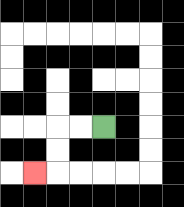{'start': '[4, 5]', 'end': '[1, 7]', 'path_directions': 'L,L,D,D,L', 'path_coordinates': '[[4, 5], [3, 5], [2, 5], [2, 6], [2, 7], [1, 7]]'}